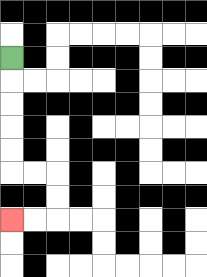{'start': '[0, 2]', 'end': '[0, 9]', 'path_directions': 'D,D,D,D,D,R,R,D,D,L,L', 'path_coordinates': '[[0, 2], [0, 3], [0, 4], [0, 5], [0, 6], [0, 7], [1, 7], [2, 7], [2, 8], [2, 9], [1, 9], [0, 9]]'}